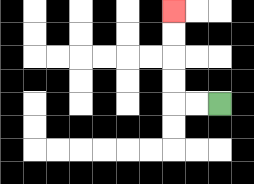{'start': '[9, 4]', 'end': '[7, 0]', 'path_directions': 'L,L,U,U,U,U', 'path_coordinates': '[[9, 4], [8, 4], [7, 4], [7, 3], [7, 2], [7, 1], [7, 0]]'}